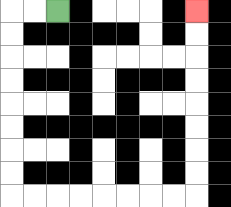{'start': '[2, 0]', 'end': '[8, 0]', 'path_directions': 'L,L,D,D,D,D,D,D,D,D,R,R,R,R,R,R,R,R,U,U,U,U,U,U,U,U', 'path_coordinates': '[[2, 0], [1, 0], [0, 0], [0, 1], [0, 2], [0, 3], [0, 4], [0, 5], [0, 6], [0, 7], [0, 8], [1, 8], [2, 8], [3, 8], [4, 8], [5, 8], [6, 8], [7, 8], [8, 8], [8, 7], [8, 6], [8, 5], [8, 4], [8, 3], [8, 2], [8, 1], [8, 0]]'}